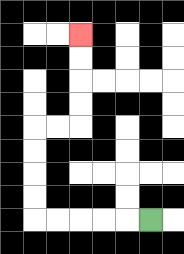{'start': '[6, 9]', 'end': '[3, 1]', 'path_directions': 'L,L,L,L,L,U,U,U,U,R,R,U,U,U,U', 'path_coordinates': '[[6, 9], [5, 9], [4, 9], [3, 9], [2, 9], [1, 9], [1, 8], [1, 7], [1, 6], [1, 5], [2, 5], [3, 5], [3, 4], [3, 3], [3, 2], [3, 1]]'}